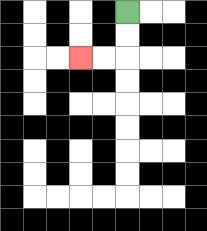{'start': '[5, 0]', 'end': '[3, 2]', 'path_directions': 'D,D,L,L', 'path_coordinates': '[[5, 0], [5, 1], [5, 2], [4, 2], [3, 2]]'}